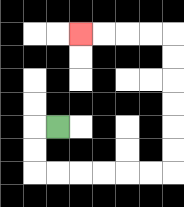{'start': '[2, 5]', 'end': '[3, 1]', 'path_directions': 'L,D,D,R,R,R,R,R,R,U,U,U,U,U,U,L,L,L,L', 'path_coordinates': '[[2, 5], [1, 5], [1, 6], [1, 7], [2, 7], [3, 7], [4, 7], [5, 7], [6, 7], [7, 7], [7, 6], [7, 5], [7, 4], [7, 3], [7, 2], [7, 1], [6, 1], [5, 1], [4, 1], [3, 1]]'}